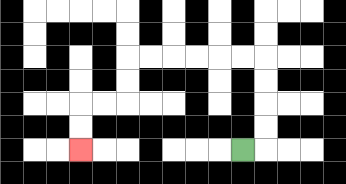{'start': '[10, 6]', 'end': '[3, 6]', 'path_directions': 'R,U,U,U,U,L,L,L,L,L,L,D,D,L,L,D,D', 'path_coordinates': '[[10, 6], [11, 6], [11, 5], [11, 4], [11, 3], [11, 2], [10, 2], [9, 2], [8, 2], [7, 2], [6, 2], [5, 2], [5, 3], [5, 4], [4, 4], [3, 4], [3, 5], [3, 6]]'}